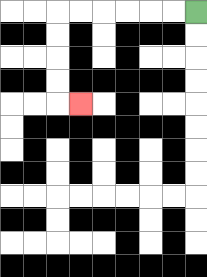{'start': '[8, 0]', 'end': '[3, 4]', 'path_directions': 'L,L,L,L,L,L,D,D,D,D,R', 'path_coordinates': '[[8, 0], [7, 0], [6, 0], [5, 0], [4, 0], [3, 0], [2, 0], [2, 1], [2, 2], [2, 3], [2, 4], [3, 4]]'}